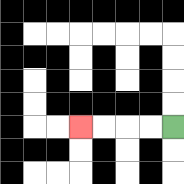{'start': '[7, 5]', 'end': '[3, 5]', 'path_directions': 'L,L,L,L', 'path_coordinates': '[[7, 5], [6, 5], [5, 5], [4, 5], [3, 5]]'}